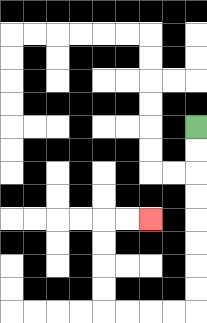{'start': '[8, 5]', 'end': '[6, 9]', 'path_directions': 'D,D,D,D,D,D,D,D,L,L,L,L,U,U,U,U,R,R', 'path_coordinates': '[[8, 5], [8, 6], [8, 7], [8, 8], [8, 9], [8, 10], [8, 11], [8, 12], [8, 13], [7, 13], [6, 13], [5, 13], [4, 13], [4, 12], [4, 11], [4, 10], [4, 9], [5, 9], [6, 9]]'}